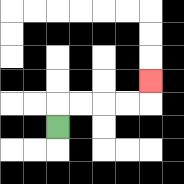{'start': '[2, 5]', 'end': '[6, 3]', 'path_directions': 'U,R,R,R,R,U', 'path_coordinates': '[[2, 5], [2, 4], [3, 4], [4, 4], [5, 4], [6, 4], [6, 3]]'}